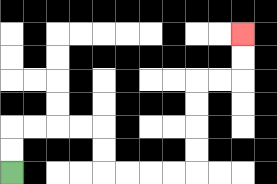{'start': '[0, 7]', 'end': '[10, 1]', 'path_directions': 'U,U,R,R,R,R,D,D,R,R,R,R,U,U,U,U,R,R,U,U', 'path_coordinates': '[[0, 7], [0, 6], [0, 5], [1, 5], [2, 5], [3, 5], [4, 5], [4, 6], [4, 7], [5, 7], [6, 7], [7, 7], [8, 7], [8, 6], [8, 5], [8, 4], [8, 3], [9, 3], [10, 3], [10, 2], [10, 1]]'}